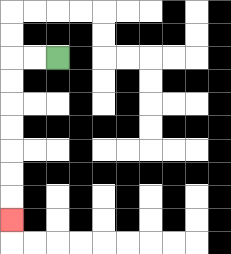{'start': '[2, 2]', 'end': '[0, 9]', 'path_directions': 'L,L,D,D,D,D,D,D,D', 'path_coordinates': '[[2, 2], [1, 2], [0, 2], [0, 3], [0, 4], [0, 5], [0, 6], [0, 7], [0, 8], [0, 9]]'}